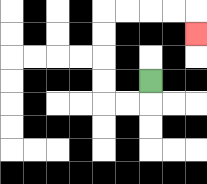{'start': '[6, 3]', 'end': '[8, 1]', 'path_directions': 'D,L,L,U,U,U,U,R,R,R,R,D', 'path_coordinates': '[[6, 3], [6, 4], [5, 4], [4, 4], [4, 3], [4, 2], [4, 1], [4, 0], [5, 0], [6, 0], [7, 0], [8, 0], [8, 1]]'}